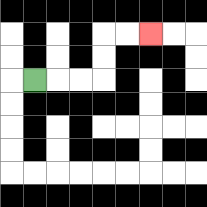{'start': '[1, 3]', 'end': '[6, 1]', 'path_directions': 'R,R,R,U,U,R,R', 'path_coordinates': '[[1, 3], [2, 3], [3, 3], [4, 3], [4, 2], [4, 1], [5, 1], [6, 1]]'}